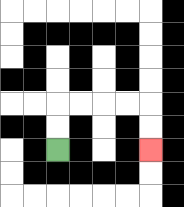{'start': '[2, 6]', 'end': '[6, 6]', 'path_directions': 'U,U,R,R,R,R,D,D', 'path_coordinates': '[[2, 6], [2, 5], [2, 4], [3, 4], [4, 4], [5, 4], [6, 4], [6, 5], [6, 6]]'}